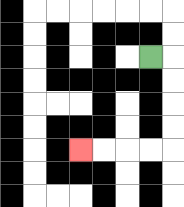{'start': '[6, 2]', 'end': '[3, 6]', 'path_directions': 'R,D,D,D,D,L,L,L,L', 'path_coordinates': '[[6, 2], [7, 2], [7, 3], [7, 4], [7, 5], [7, 6], [6, 6], [5, 6], [4, 6], [3, 6]]'}